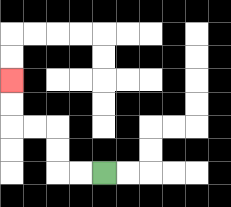{'start': '[4, 7]', 'end': '[0, 3]', 'path_directions': 'L,L,U,U,L,L,U,U', 'path_coordinates': '[[4, 7], [3, 7], [2, 7], [2, 6], [2, 5], [1, 5], [0, 5], [0, 4], [0, 3]]'}